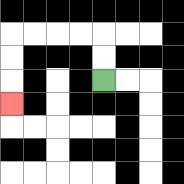{'start': '[4, 3]', 'end': '[0, 4]', 'path_directions': 'U,U,L,L,L,L,D,D,D', 'path_coordinates': '[[4, 3], [4, 2], [4, 1], [3, 1], [2, 1], [1, 1], [0, 1], [0, 2], [0, 3], [0, 4]]'}